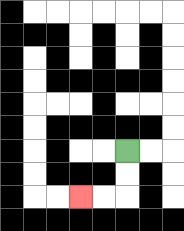{'start': '[5, 6]', 'end': '[3, 8]', 'path_directions': 'D,D,L,L', 'path_coordinates': '[[5, 6], [5, 7], [5, 8], [4, 8], [3, 8]]'}